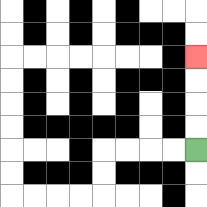{'start': '[8, 6]', 'end': '[8, 2]', 'path_directions': 'U,U,U,U', 'path_coordinates': '[[8, 6], [8, 5], [8, 4], [8, 3], [8, 2]]'}